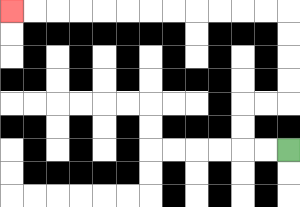{'start': '[12, 6]', 'end': '[0, 0]', 'path_directions': 'L,L,U,U,R,R,U,U,U,U,L,L,L,L,L,L,L,L,L,L,L,L', 'path_coordinates': '[[12, 6], [11, 6], [10, 6], [10, 5], [10, 4], [11, 4], [12, 4], [12, 3], [12, 2], [12, 1], [12, 0], [11, 0], [10, 0], [9, 0], [8, 0], [7, 0], [6, 0], [5, 0], [4, 0], [3, 0], [2, 0], [1, 0], [0, 0]]'}